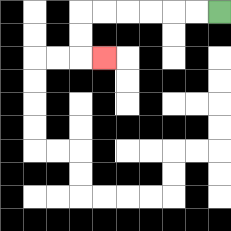{'start': '[9, 0]', 'end': '[4, 2]', 'path_directions': 'L,L,L,L,L,L,D,D,R', 'path_coordinates': '[[9, 0], [8, 0], [7, 0], [6, 0], [5, 0], [4, 0], [3, 0], [3, 1], [3, 2], [4, 2]]'}